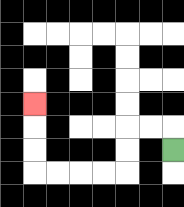{'start': '[7, 6]', 'end': '[1, 4]', 'path_directions': 'U,L,L,D,D,L,L,L,L,U,U,U', 'path_coordinates': '[[7, 6], [7, 5], [6, 5], [5, 5], [5, 6], [5, 7], [4, 7], [3, 7], [2, 7], [1, 7], [1, 6], [1, 5], [1, 4]]'}